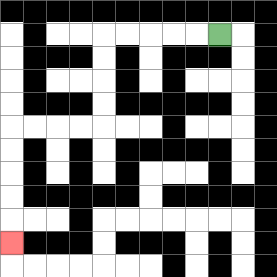{'start': '[9, 1]', 'end': '[0, 10]', 'path_directions': 'L,L,L,L,L,D,D,D,D,L,L,L,L,D,D,D,D,D', 'path_coordinates': '[[9, 1], [8, 1], [7, 1], [6, 1], [5, 1], [4, 1], [4, 2], [4, 3], [4, 4], [4, 5], [3, 5], [2, 5], [1, 5], [0, 5], [0, 6], [0, 7], [0, 8], [0, 9], [0, 10]]'}